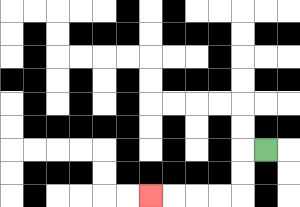{'start': '[11, 6]', 'end': '[6, 8]', 'path_directions': 'L,D,D,L,L,L,L', 'path_coordinates': '[[11, 6], [10, 6], [10, 7], [10, 8], [9, 8], [8, 8], [7, 8], [6, 8]]'}